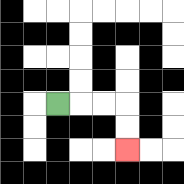{'start': '[2, 4]', 'end': '[5, 6]', 'path_directions': 'R,R,R,D,D', 'path_coordinates': '[[2, 4], [3, 4], [4, 4], [5, 4], [5, 5], [5, 6]]'}